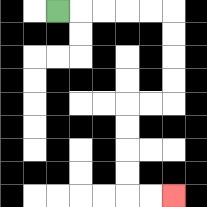{'start': '[2, 0]', 'end': '[7, 8]', 'path_directions': 'R,R,R,R,R,D,D,D,D,L,L,D,D,D,D,R,R', 'path_coordinates': '[[2, 0], [3, 0], [4, 0], [5, 0], [6, 0], [7, 0], [7, 1], [7, 2], [7, 3], [7, 4], [6, 4], [5, 4], [5, 5], [5, 6], [5, 7], [5, 8], [6, 8], [7, 8]]'}